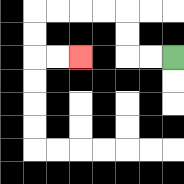{'start': '[7, 2]', 'end': '[3, 2]', 'path_directions': 'L,L,U,U,L,L,L,L,D,D,R,R', 'path_coordinates': '[[7, 2], [6, 2], [5, 2], [5, 1], [5, 0], [4, 0], [3, 0], [2, 0], [1, 0], [1, 1], [1, 2], [2, 2], [3, 2]]'}